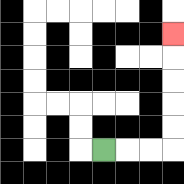{'start': '[4, 6]', 'end': '[7, 1]', 'path_directions': 'R,R,R,U,U,U,U,U', 'path_coordinates': '[[4, 6], [5, 6], [6, 6], [7, 6], [7, 5], [7, 4], [7, 3], [7, 2], [7, 1]]'}